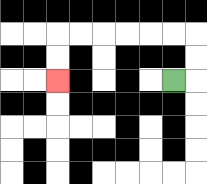{'start': '[7, 3]', 'end': '[2, 3]', 'path_directions': 'R,U,U,L,L,L,L,L,L,D,D', 'path_coordinates': '[[7, 3], [8, 3], [8, 2], [8, 1], [7, 1], [6, 1], [5, 1], [4, 1], [3, 1], [2, 1], [2, 2], [2, 3]]'}